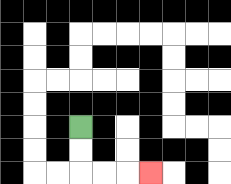{'start': '[3, 5]', 'end': '[6, 7]', 'path_directions': 'D,D,R,R,R', 'path_coordinates': '[[3, 5], [3, 6], [3, 7], [4, 7], [5, 7], [6, 7]]'}